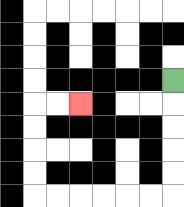{'start': '[7, 3]', 'end': '[3, 4]', 'path_directions': 'D,D,D,D,D,L,L,L,L,L,L,U,U,U,U,R,R', 'path_coordinates': '[[7, 3], [7, 4], [7, 5], [7, 6], [7, 7], [7, 8], [6, 8], [5, 8], [4, 8], [3, 8], [2, 8], [1, 8], [1, 7], [1, 6], [1, 5], [1, 4], [2, 4], [3, 4]]'}